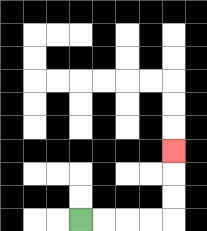{'start': '[3, 9]', 'end': '[7, 6]', 'path_directions': 'R,R,R,R,U,U,U', 'path_coordinates': '[[3, 9], [4, 9], [5, 9], [6, 9], [7, 9], [7, 8], [7, 7], [7, 6]]'}